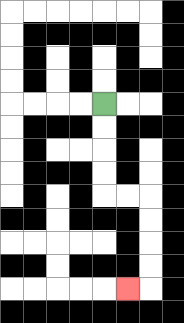{'start': '[4, 4]', 'end': '[5, 12]', 'path_directions': 'D,D,D,D,R,R,D,D,D,D,L', 'path_coordinates': '[[4, 4], [4, 5], [4, 6], [4, 7], [4, 8], [5, 8], [6, 8], [6, 9], [6, 10], [6, 11], [6, 12], [5, 12]]'}